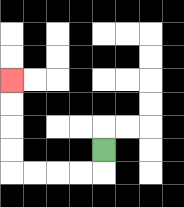{'start': '[4, 6]', 'end': '[0, 3]', 'path_directions': 'D,L,L,L,L,U,U,U,U', 'path_coordinates': '[[4, 6], [4, 7], [3, 7], [2, 7], [1, 7], [0, 7], [0, 6], [0, 5], [0, 4], [0, 3]]'}